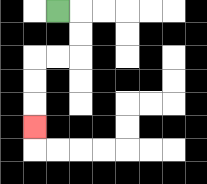{'start': '[2, 0]', 'end': '[1, 5]', 'path_directions': 'R,D,D,L,L,D,D,D', 'path_coordinates': '[[2, 0], [3, 0], [3, 1], [3, 2], [2, 2], [1, 2], [1, 3], [1, 4], [1, 5]]'}